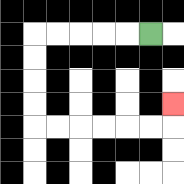{'start': '[6, 1]', 'end': '[7, 4]', 'path_directions': 'L,L,L,L,L,D,D,D,D,R,R,R,R,R,R,U', 'path_coordinates': '[[6, 1], [5, 1], [4, 1], [3, 1], [2, 1], [1, 1], [1, 2], [1, 3], [1, 4], [1, 5], [2, 5], [3, 5], [4, 5], [5, 5], [6, 5], [7, 5], [7, 4]]'}